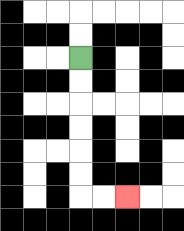{'start': '[3, 2]', 'end': '[5, 8]', 'path_directions': 'D,D,D,D,D,D,R,R', 'path_coordinates': '[[3, 2], [3, 3], [3, 4], [3, 5], [3, 6], [3, 7], [3, 8], [4, 8], [5, 8]]'}